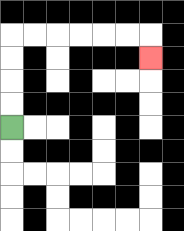{'start': '[0, 5]', 'end': '[6, 2]', 'path_directions': 'U,U,U,U,R,R,R,R,R,R,D', 'path_coordinates': '[[0, 5], [0, 4], [0, 3], [0, 2], [0, 1], [1, 1], [2, 1], [3, 1], [4, 1], [5, 1], [6, 1], [6, 2]]'}